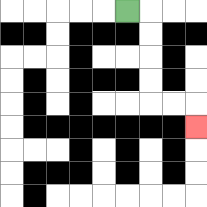{'start': '[5, 0]', 'end': '[8, 5]', 'path_directions': 'R,D,D,D,D,R,R,D', 'path_coordinates': '[[5, 0], [6, 0], [6, 1], [6, 2], [6, 3], [6, 4], [7, 4], [8, 4], [8, 5]]'}